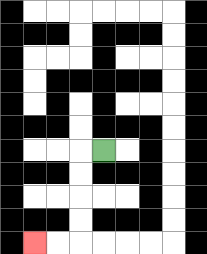{'start': '[4, 6]', 'end': '[1, 10]', 'path_directions': 'L,D,D,D,D,L,L', 'path_coordinates': '[[4, 6], [3, 6], [3, 7], [3, 8], [3, 9], [3, 10], [2, 10], [1, 10]]'}